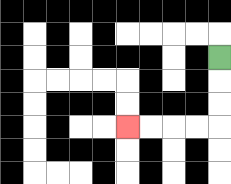{'start': '[9, 2]', 'end': '[5, 5]', 'path_directions': 'D,D,D,L,L,L,L', 'path_coordinates': '[[9, 2], [9, 3], [9, 4], [9, 5], [8, 5], [7, 5], [6, 5], [5, 5]]'}